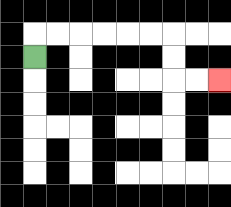{'start': '[1, 2]', 'end': '[9, 3]', 'path_directions': 'U,R,R,R,R,R,R,D,D,R,R', 'path_coordinates': '[[1, 2], [1, 1], [2, 1], [3, 1], [4, 1], [5, 1], [6, 1], [7, 1], [7, 2], [7, 3], [8, 3], [9, 3]]'}